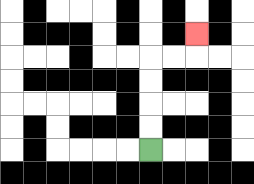{'start': '[6, 6]', 'end': '[8, 1]', 'path_directions': 'U,U,U,U,R,R,U', 'path_coordinates': '[[6, 6], [6, 5], [6, 4], [6, 3], [6, 2], [7, 2], [8, 2], [8, 1]]'}